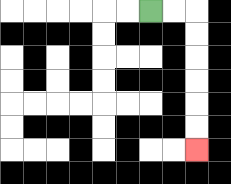{'start': '[6, 0]', 'end': '[8, 6]', 'path_directions': 'R,R,D,D,D,D,D,D', 'path_coordinates': '[[6, 0], [7, 0], [8, 0], [8, 1], [8, 2], [8, 3], [8, 4], [8, 5], [8, 6]]'}